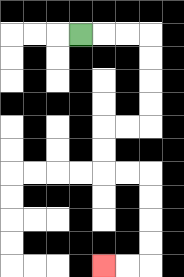{'start': '[3, 1]', 'end': '[4, 11]', 'path_directions': 'R,R,R,D,D,D,D,L,L,D,D,R,R,D,D,D,D,L,L', 'path_coordinates': '[[3, 1], [4, 1], [5, 1], [6, 1], [6, 2], [6, 3], [6, 4], [6, 5], [5, 5], [4, 5], [4, 6], [4, 7], [5, 7], [6, 7], [6, 8], [6, 9], [6, 10], [6, 11], [5, 11], [4, 11]]'}